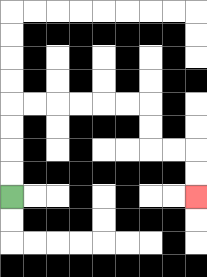{'start': '[0, 8]', 'end': '[8, 8]', 'path_directions': 'U,U,U,U,R,R,R,R,R,R,D,D,R,R,D,D', 'path_coordinates': '[[0, 8], [0, 7], [0, 6], [0, 5], [0, 4], [1, 4], [2, 4], [3, 4], [4, 4], [5, 4], [6, 4], [6, 5], [6, 6], [7, 6], [8, 6], [8, 7], [8, 8]]'}